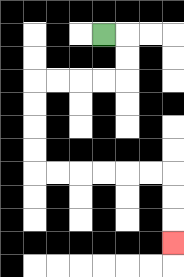{'start': '[4, 1]', 'end': '[7, 10]', 'path_directions': 'R,D,D,L,L,L,L,D,D,D,D,R,R,R,R,R,R,D,D,D', 'path_coordinates': '[[4, 1], [5, 1], [5, 2], [5, 3], [4, 3], [3, 3], [2, 3], [1, 3], [1, 4], [1, 5], [1, 6], [1, 7], [2, 7], [3, 7], [4, 7], [5, 7], [6, 7], [7, 7], [7, 8], [7, 9], [7, 10]]'}